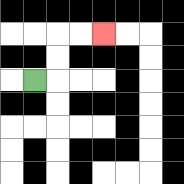{'start': '[1, 3]', 'end': '[4, 1]', 'path_directions': 'R,U,U,R,R', 'path_coordinates': '[[1, 3], [2, 3], [2, 2], [2, 1], [3, 1], [4, 1]]'}